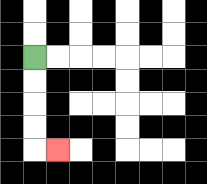{'start': '[1, 2]', 'end': '[2, 6]', 'path_directions': 'D,D,D,D,R', 'path_coordinates': '[[1, 2], [1, 3], [1, 4], [1, 5], [1, 6], [2, 6]]'}